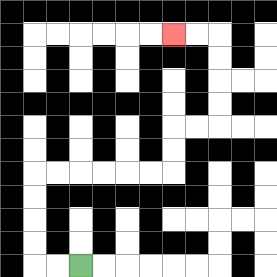{'start': '[3, 11]', 'end': '[7, 1]', 'path_directions': 'L,L,U,U,U,U,R,R,R,R,R,R,U,U,R,R,U,U,U,U,L,L', 'path_coordinates': '[[3, 11], [2, 11], [1, 11], [1, 10], [1, 9], [1, 8], [1, 7], [2, 7], [3, 7], [4, 7], [5, 7], [6, 7], [7, 7], [7, 6], [7, 5], [8, 5], [9, 5], [9, 4], [9, 3], [9, 2], [9, 1], [8, 1], [7, 1]]'}